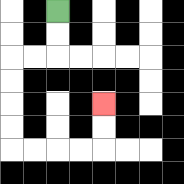{'start': '[2, 0]', 'end': '[4, 4]', 'path_directions': 'D,D,L,L,D,D,D,D,R,R,R,R,U,U', 'path_coordinates': '[[2, 0], [2, 1], [2, 2], [1, 2], [0, 2], [0, 3], [0, 4], [0, 5], [0, 6], [1, 6], [2, 6], [3, 6], [4, 6], [4, 5], [4, 4]]'}